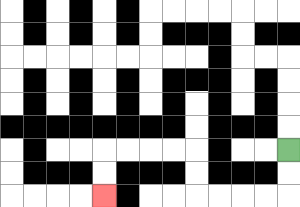{'start': '[12, 6]', 'end': '[4, 8]', 'path_directions': 'D,D,L,L,L,L,U,U,L,L,L,L,D,D', 'path_coordinates': '[[12, 6], [12, 7], [12, 8], [11, 8], [10, 8], [9, 8], [8, 8], [8, 7], [8, 6], [7, 6], [6, 6], [5, 6], [4, 6], [4, 7], [4, 8]]'}